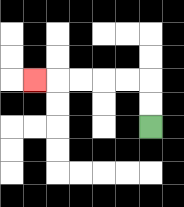{'start': '[6, 5]', 'end': '[1, 3]', 'path_directions': 'U,U,L,L,L,L,L', 'path_coordinates': '[[6, 5], [6, 4], [6, 3], [5, 3], [4, 3], [3, 3], [2, 3], [1, 3]]'}